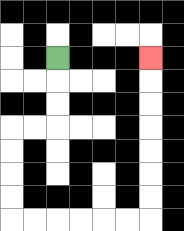{'start': '[2, 2]', 'end': '[6, 2]', 'path_directions': 'D,D,D,L,L,D,D,D,D,R,R,R,R,R,R,U,U,U,U,U,U,U', 'path_coordinates': '[[2, 2], [2, 3], [2, 4], [2, 5], [1, 5], [0, 5], [0, 6], [0, 7], [0, 8], [0, 9], [1, 9], [2, 9], [3, 9], [4, 9], [5, 9], [6, 9], [6, 8], [6, 7], [6, 6], [6, 5], [6, 4], [6, 3], [6, 2]]'}